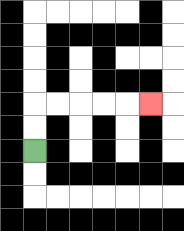{'start': '[1, 6]', 'end': '[6, 4]', 'path_directions': 'U,U,R,R,R,R,R', 'path_coordinates': '[[1, 6], [1, 5], [1, 4], [2, 4], [3, 4], [4, 4], [5, 4], [6, 4]]'}